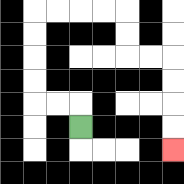{'start': '[3, 5]', 'end': '[7, 6]', 'path_directions': 'U,L,L,U,U,U,U,R,R,R,R,D,D,R,R,D,D,D,D', 'path_coordinates': '[[3, 5], [3, 4], [2, 4], [1, 4], [1, 3], [1, 2], [1, 1], [1, 0], [2, 0], [3, 0], [4, 0], [5, 0], [5, 1], [5, 2], [6, 2], [7, 2], [7, 3], [7, 4], [7, 5], [7, 6]]'}